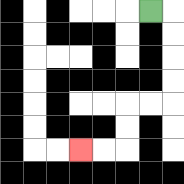{'start': '[6, 0]', 'end': '[3, 6]', 'path_directions': 'R,D,D,D,D,L,L,D,D,L,L', 'path_coordinates': '[[6, 0], [7, 0], [7, 1], [7, 2], [7, 3], [7, 4], [6, 4], [5, 4], [5, 5], [5, 6], [4, 6], [3, 6]]'}